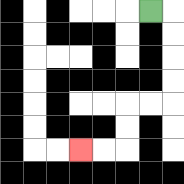{'start': '[6, 0]', 'end': '[3, 6]', 'path_directions': 'R,D,D,D,D,L,L,D,D,L,L', 'path_coordinates': '[[6, 0], [7, 0], [7, 1], [7, 2], [7, 3], [7, 4], [6, 4], [5, 4], [5, 5], [5, 6], [4, 6], [3, 6]]'}